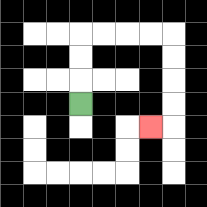{'start': '[3, 4]', 'end': '[6, 5]', 'path_directions': 'U,U,U,R,R,R,R,D,D,D,D,L', 'path_coordinates': '[[3, 4], [3, 3], [3, 2], [3, 1], [4, 1], [5, 1], [6, 1], [7, 1], [7, 2], [7, 3], [7, 4], [7, 5], [6, 5]]'}